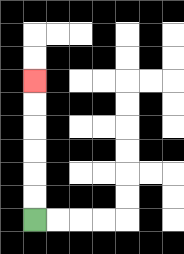{'start': '[1, 9]', 'end': '[1, 3]', 'path_directions': 'U,U,U,U,U,U', 'path_coordinates': '[[1, 9], [1, 8], [1, 7], [1, 6], [1, 5], [1, 4], [1, 3]]'}